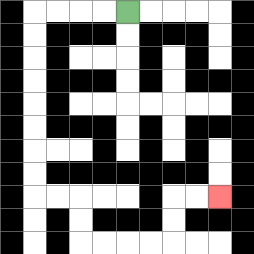{'start': '[5, 0]', 'end': '[9, 8]', 'path_directions': 'L,L,L,L,D,D,D,D,D,D,D,D,R,R,D,D,R,R,R,R,U,U,R,R', 'path_coordinates': '[[5, 0], [4, 0], [3, 0], [2, 0], [1, 0], [1, 1], [1, 2], [1, 3], [1, 4], [1, 5], [1, 6], [1, 7], [1, 8], [2, 8], [3, 8], [3, 9], [3, 10], [4, 10], [5, 10], [6, 10], [7, 10], [7, 9], [7, 8], [8, 8], [9, 8]]'}